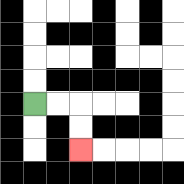{'start': '[1, 4]', 'end': '[3, 6]', 'path_directions': 'R,R,D,D', 'path_coordinates': '[[1, 4], [2, 4], [3, 4], [3, 5], [3, 6]]'}